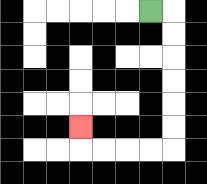{'start': '[6, 0]', 'end': '[3, 5]', 'path_directions': 'R,D,D,D,D,D,D,L,L,L,L,U', 'path_coordinates': '[[6, 0], [7, 0], [7, 1], [7, 2], [7, 3], [7, 4], [7, 5], [7, 6], [6, 6], [5, 6], [4, 6], [3, 6], [3, 5]]'}